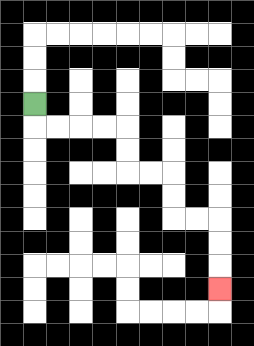{'start': '[1, 4]', 'end': '[9, 12]', 'path_directions': 'D,R,R,R,R,D,D,R,R,D,D,R,R,D,D,D', 'path_coordinates': '[[1, 4], [1, 5], [2, 5], [3, 5], [4, 5], [5, 5], [5, 6], [5, 7], [6, 7], [7, 7], [7, 8], [7, 9], [8, 9], [9, 9], [9, 10], [9, 11], [9, 12]]'}